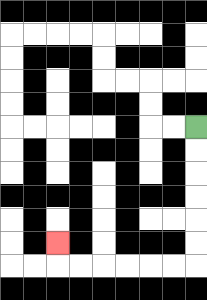{'start': '[8, 5]', 'end': '[2, 10]', 'path_directions': 'D,D,D,D,D,D,L,L,L,L,L,L,U', 'path_coordinates': '[[8, 5], [8, 6], [8, 7], [8, 8], [8, 9], [8, 10], [8, 11], [7, 11], [6, 11], [5, 11], [4, 11], [3, 11], [2, 11], [2, 10]]'}